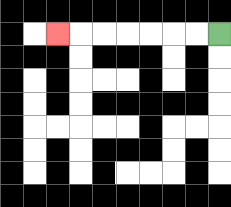{'start': '[9, 1]', 'end': '[2, 1]', 'path_directions': 'L,L,L,L,L,L,L', 'path_coordinates': '[[9, 1], [8, 1], [7, 1], [6, 1], [5, 1], [4, 1], [3, 1], [2, 1]]'}